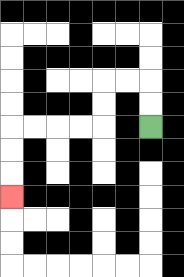{'start': '[6, 5]', 'end': '[0, 8]', 'path_directions': 'U,U,L,L,D,D,L,L,L,L,D,D,D', 'path_coordinates': '[[6, 5], [6, 4], [6, 3], [5, 3], [4, 3], [4, 4], [4, 5], [3, 5], [2, 5], [1, 5], [0, 5], [0, 6], [0, 7], [0, 8]]'}